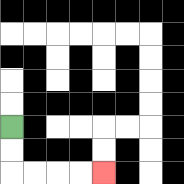{'start': '[0, 5]', 'end': '[4, 7]', 'path_directions': 'D,D,R,R,R,R', 'path_coordinates': '[[0, 5], [0, 6], [0, 7], [1, 7], [2, 7], [3, 7], [4, 7]]'}